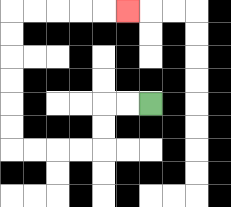{'start': '[6, 4]', 'end': '[5, 0]', 'path_directions': 'L,L,D,D,L,L,L,L,U,U,U,U,U,U,R,R,R,R,R', 'path_coordinates': '[[6, 4], [5, 4], [4, 4], [4, 5], [4, 6], [3, 6], [2, 6], [1, 6], [0, 6], [0, 5], [0, 4], [0, 3], [0, 2], [0, 1], [0, 0], [1, 0], [2, 0], [3, 0], [4, 0], [5, 0]]'}